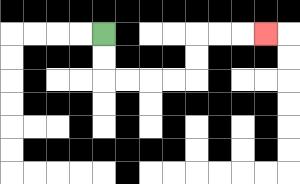{'start': '[4, 1]', 'end': '[11, 1]', 'path_directions': 'D,D,R,R,R,R,U,U,R,R,R', 'path_coordinates': '[[4, 1], [4, 2], [4, 3], [5, 3], [6, 3], [7, 3], [8, 3], [8, 2], [8, 1], [9, 1], [10, 1], [11, 1]]'}